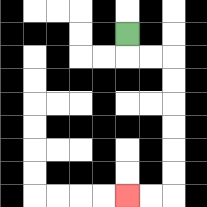{'start': '[5, 1]', 'end': '[5, 8]', 'path_directions': 'D,R,R,D,D,D,D,D,D,L,L', 'path_coordinates': '[[5, 1], [5, 2], [6, 2], [7, 2], [7, 3], [7, 4], [7, 5], [7, 6], [7, 7], [7, 8], [6, 8], [5, 8]]'}